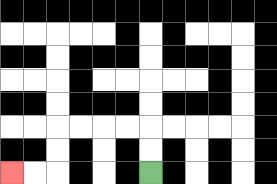{'start': '[6, 7]', 'end': '[0, 7]', 'path_directions': 'U,U,L,L,L,L,D,D,L,L', 'path_coordinates': '[[6, 7], [6, 6], [6, 5], [5, 5], [4, 5], [3, 5], [2, 5], [2, 6], [2, 7], [1, 7], [0, 7]]'}